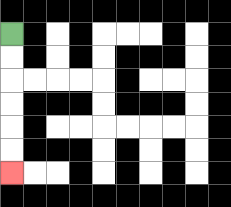{'start': '[0, 1]', 'end': '[0, 7]', 'path_directions': 'D,D,D,D,D,D', 'path_coordinates': '[[0, 1], [0, 2], [0, 3], [0, 4], [0, 5], [0, 6], [0, 7]]'}